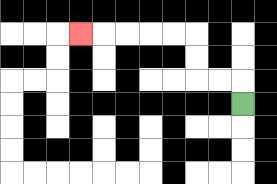{'start': '[10, 4]', 'end': '[3, 1]', 'path_directions': 'U,L,L,U,U,L,L,L,L,L', 'path_coordinates': '[[10, 4], [10, 3], [9, 3], [8, 3], [8, 2], [8, 1], [7, 1], [6, 1], [5, 1], [4, 1], [3, 1]]'}